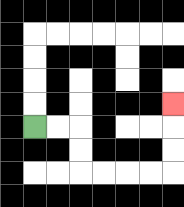{'start': '[1, 5]', 'end': '[7, 4]', 'path_directions': 'R,R,D,D,R,R,R,R,U,U,U', 'path_coordinates': '[[1, 5], [2, 5], [3, 5], [3, 6], [3, 7], [4, 7], [5, 7], [6, 7], [7, 7], [7, 6], [7, 5], [7, 4]]'}